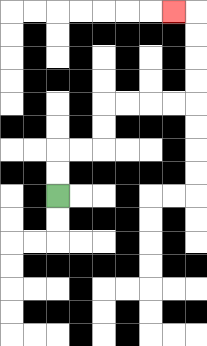{'start': '[2, 8]', 'end': '[7, 0]', 'path_directions': 'U,U,R,R,U,U,R,R,R,R,U,U,U,U,L', 'path_coordinates': '[[2, 8], [2, 7], [2, 6], [3, 6], [4, 6], [4, 5], [4, 4], [5, 4], [6, 4], [7, 4], [8, 4], [8, 3], [8, 2], [8, 1], [8, 0], [7, 0]]'}